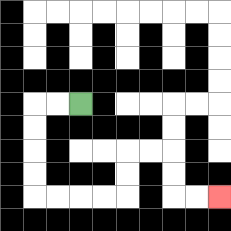{'start': '[3, 4]', 'end': '[9, 8]', 'path_directions': 'L,L,D,D,D,D,R,R,R,R,U,U,R,R,D,D,R,R', 'path_coordinates': '[[3, 4], [2, 4], [1, 4], [1, 5], [1, 6], [1, 7], [1, 8], [2, 8], [3, 8], [4, 8], [5, 8], [5, 7], [5, 6], [6, 6], [7, 6], [7, 7], [7, 8], [8, 8], [9, 8]]'}